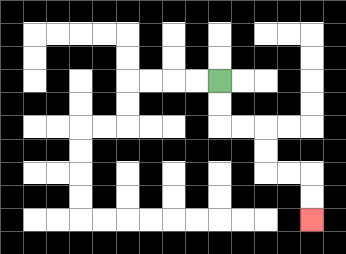{'start': '[9, 3]', 'end': '[13, 9]', 'path_directions': 'D,D,R,R,D,D,R,R,D,D', 'path_coordinates': '[[9, 3], [9, 4], [9, 5], [10, 5], [11, 5], [11, 6], [11, 7], [12, 7], [13, 7], [13, 8], [13, 9]]'}